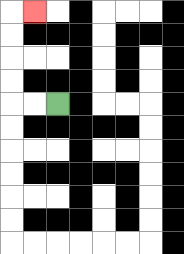{'start': '[2, 4]', 'end': '[1, 0]', 'path_directions': 'L,L,U,U,U,U,R', 'path_coordinates': '[[2, 4], [1, 4], [0, 4], [0, 3], [0, 2], [0, 1], [0, 0], [1, 0]]'}